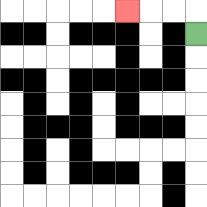{'start': '[8, 1]', 'end': '[5, 0]', 'path_directions': 'U,L,L,L', 'path_coordinates': '[[8, 1], [8, 0], [7, 0], [6, 0], [5, 0]]'}